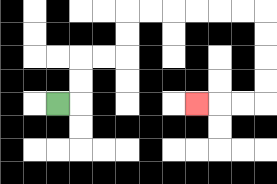{'start': '[2, 4]', 'end': '[8, 4]', 'path_directions': 'R,U,U,R,R,U,U,R,R,R,R,R,R,D,D,D,D,L,L,L', 'path_coordinates': '[[2, 4], [3, 4], [3, 3], [3, 2], [4, 2], [5, 2], [5, 1], [5, 0], [6, 0], [7, 0], [8, 0], [9, 0], [10, 0], [11, 0], [11, 1], [11, 2], [11, 3], [11, 4], [10, 4], [9, 4], [8, 4]]'}